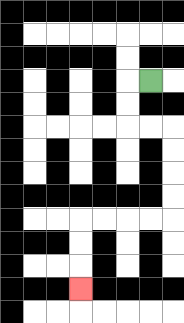{'start': '[6, 3]', 'end': '[3, 12]', 'path_directions': 'L,D,D,R,R,D,D,D,D,L,L,L,L,D,D,D', 'path_coordinates': '[[6, 3], [5, 3], [5, 4], [5, 5], [6, 5], [7, 5], [7, 6], [7, 7], [7, 8], [7, 9], [6, 9], [5, 9], [4, 9], [3, 9], [3, 10], [3, 11], [3, 12]]'}